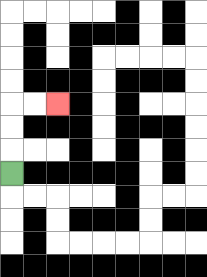{'start': '[0, 7]', 'end': '[2, 4]', 'path_directions': 'U,U,U,R,R', 'path_coordinates': '[[0, 7], [0, 6], [0, 5], [0, 4], [1, 4], [2, 4]]'}